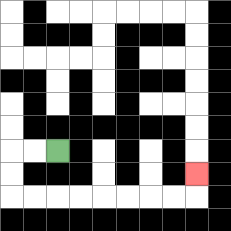{'start': '[2, 6]', 'end': '[8, 7]', 'path_directions': 'L,L,D,D,R,R,R,R,R,R,R,R,U', 'path_coordinates': '[[2, 6], [1, 6], [0, 6], [0, 7], [0, 8], [1, 8], [2, 8], [3, 8], [4, 8], [5, 8], [6, 8], [7, 8], [8, 8], [8, 7]]'}